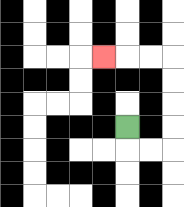{'start': '[5, 5]', 'end': '[4, 2]', 'path_directions': 'D,R,R,U,U,U,U,L,L,L', 'path_coordinates': '[[5, 5], [5, 6], [6, 6], [7, 6], [7, 5], [7, 4], [7, 3], [7, 2], [6, 2], [5, 2], [4, 2]]'}